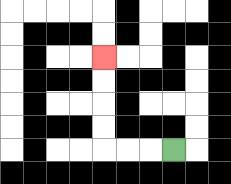{'start': '[7, 6]', 'end': '[4, 2]', 'path_directions': 'L,L,L,U,U,U,U', 'path_coordinates': '[[7, 6], [6, 6], [5, 6], [4, 6], [4, 5], [4, 4], [4, 3], [4, 2]]'}